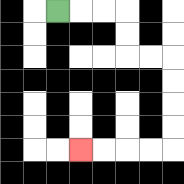{'start': '[2, 0]', 'end': '[3, 6]', 'path_directions': 'R,R,R,D,D,R,R,D,D,D,D,L,L,L,L', 'path_coordinates': '[[2, 0], [3, 0], [4, 0], [5, 0], [5, 1], [5, 2], [6, 2], [7, 2], [7, 3], [7, 4], [7, 5], [7, 6], [6, 6], [5, 6], [4, 6], [3, 6]]'}